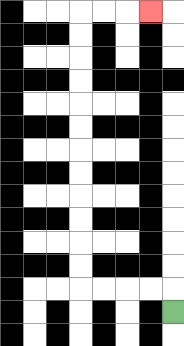{'start': '[7, 13]', 'end': '[6, 0]', 'path_directions': 'U,L,L,L,L,U,U,U,U,U,U,U,U,U,U,U,U,R,R,R', 'path_coordinates': '[[7, 13], [7, 12], [6, 12], [5, 12], [4, 12], [3, 12], [3, 11], [3, 10], [3, 9], [3, 8], [3, 7], [3, 6], [3, 5], [3, 4], [3, 3], [3, 2], [3, 1], [3, 0], [4, 0], [5, 0], [6, 0]]'}